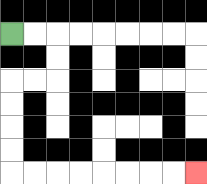{'start': '[0, 1]', 'end': '[8, 7]', 'path_directions': 'R,R,D,D,L,L,D,D,D,D,R,R,R,R,R,R,R,R', 'path_coordinates': '[[0, 1], [1, 1], [2, 1], [2, 2], [2, 3], [1, 3], [0, 3], [0, 4], [0, 5], [0, 6], [0, 7], [1, 7], [2, 7], [3, 7], [4, 7], [5, 7], [6, 7], [7, 7], [8, 7]]'}